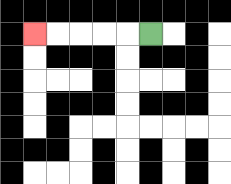{'start': '[6, 1]', 'end': '[1, 1]', 'path_directions': 'L,L,L,L,L', 'path_coordinates': '[[6, 1], [5, 1], [4, 1], [3, 1], [2, 1], [1, 1]]'}